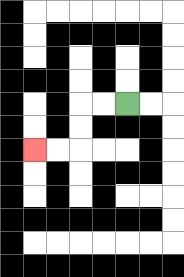{'start': '[5, 4]', 'end': '[1, 6]', 'path_directions': 'L,L,D,D,L,L', 'path_coordinates': '[[5, 4], [4, 4], [3, 4], [3, 5], [3, 6], [2, 6], [1, 6]]'}